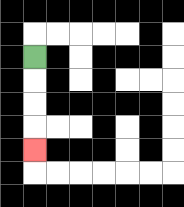{'start': '[1, 2]', 'end': '[1, 6]', 'path_directions': 'D,D,D,D', 'path_coordinates': '[[1, 2], [1, 3], [1, 4], [1, 5], [1, 6]]'}